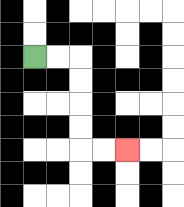{'start': '[1, 2]', 'end': '[5, 6]', 'path_directions': 'R,R,D,D,D,D,R,R', 'path_coordinates': '[[1, 2], [2, 2], [3, 2], [3, 3], [3, 4], [3, 5], [3, 6], [4, 6], [5, 6]]'}